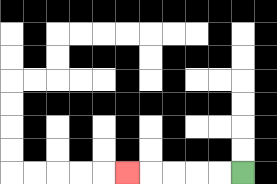{'start': '[10, 7]', 'end': '[5, 7]', 'path_directions': 'L,L,L,L,L', 'path_coordinates': '[[10, 7], [9, 7], [8, 7], [7, 7], [6, 7], [5, 7]]'}